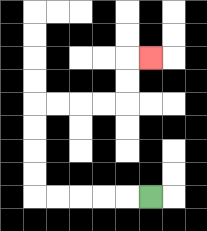{'start': '[6, 8]', 'end': '[6, 2]', 'path_directions': 'L,L,L,L,L,U,U,U,U,R,R,R,R,U,U,R', 'path_coordinates': '[[6, 8], [5, 8], [4, 8], [3, 8], [2, 8], [1, 8], [1, 7], [1, 6], [1, 5], [1, 4], [2, 4], [3, 4], [4, 4], [5, 4], [5, 3], [5, 2], [6, 2]]'}